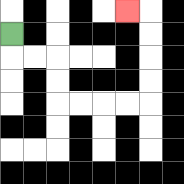{'start': '[0, 1]', 'end': '[5, 0]', 'path_directions': 'D,R,R,D,D,R,R,R,R,U,U,U,U,L', 'path_coordinates': '[[0, 1], [0, 2], [1, 2], [2, 2], [2, 3], [2, 4], [3, 4], [4, 4], [5, 4], [6, 4], [6, 3], [6, 2], [6, 1], [6, 0], [5, 0]]'}